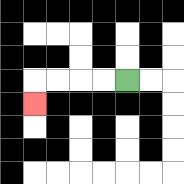{'start': '[5, 3]', 'end': '[1, 4]', 'path_directions': 'L,L,L,L,D', 'path_coordinates': '[[5, 3], [4, 3], [3, 3], [2, 3], [1, 3], [1, 4]]'}